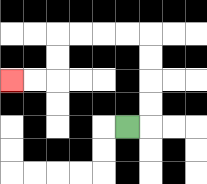{'start': '[5, 5]', 'end': '[0, 3]', 'path_directions': 'R,U,U,U,U,L,L,L,L,D,D,L,L', 'path_coordinates': '[[5, 5], [6, 5], [6, 4], [6, 3], [6, 2], [6, 1], [5, 1], [4, 1], [3, 1], [2, 1], [2, 2], [2, 3], [1, 3], [0, 3]]'}